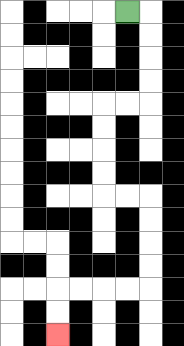{'start': '[5, 0]', 'end': '[2, 14]', 'path_directions': 'R,D,D,D,D,L,L,D,D,D,D,R,R,D,D,D,D,L,L,L,L,D,D', 'path_coordinates': '[[5, 0], [6, 0], [6, 1], [6, 2], [6, 3], [6, 4], [5, 4], [4, 4], [4, 5], [4, 6], [4, 7], [4, 8], [5, 8], [6, 8], [6, 9], [6, 10], [6, 11], [6, 12], [5, 12], [4, 12], [3, 12], [2, 12], [2, 13], [2, 14]]'}